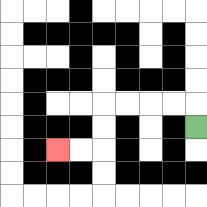{'start': '[8, 5]', 'end': '[2, 6]', 'path_directions': 'U,L,L,L,L,D,D,L,L', 'path_coordinates': '[[8, 5], [8, 4], [7, 4], [6, 4], [5, 4], [4, 4], [4, 5], [4, 6], [3, 6], [2, 6]]'}